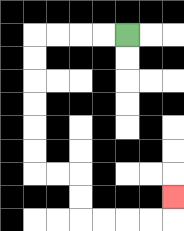{'start': '[5, 1]', 'end': '[7, 8]', 'path_directions': 'L,L,L,L,D,D,D,D,D,D,R,R,D,D,R,R,R,R,U', 'path_coordinates': '[[5, 1], [4, 1], [3, 1], [2, 1], [1, 1], [1, 2], [1, 3], [1, 4], [1, 5], [1, 6], [1, 7], [2, 7], [3, 7], [3, 8], [3, 9], [4, 9], [5, 9], [6, 9], [7, 9], [7, 8]]'}